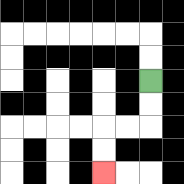{'start': '[6, 3]', 'end': '[4, 7]', 'path_directions': 'D,D,L,L,D,D', 'path_coordinates': '[[6, 3], [6, 4], [6, 5], [5, 5], [4, 5], [4, 6], [4, 7]]'}